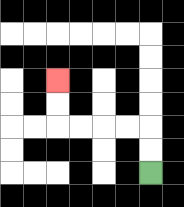{'start': '[6, 7]', 'end': '[2, 3]', 'path_directions': 'U,U,L,L,L,L,U,U', 'path_coordinates': '[[6, 7], [6, 6], [6, 5], [5, 5], [4, 5], [3, 5], [2, 5], [2, 4], [2, 3]]'}